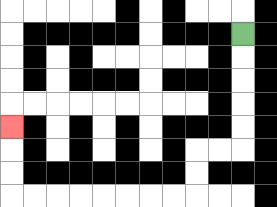{'start': '[10, 1]', 'end': '[0, 5]', 'path_directions': 'D,D,D,D,D,L,L,D,D,L,L,L,L,L,L,L,L,U,U,U', 'path_coordinates': '[[10, 1], [10, 2], [10, 3], [10, 4], [10, 5], [10, 6], [9, 6], [8, 6], [8, 7], [8, 8], [7, 8], [6, 8], [5, 8], [4, 8], [3, 8], [2, 8], [1, 8], [0, 8], [0, 7], [0, 6], [0, 5]]'}